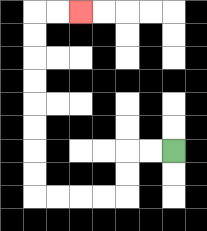{'start': '[7, 6]', 'end': '[3, 0]', 'path_directions': 'L,L,D,D,L,L,L,L,U,U,U,U,U,U,U,U,R,R', 'path_coordinates': '[[7, 6], [6, 6], [5, 6], [5, 7], [5, 8], [4, 8], [3, 8], [2, 8], [1, 8], [1, 7], [1, 6], [1, 5], [1, 4], [1, 3], [1, 2], [1, 1], [1, 0], [2, 0], [3, 0]]'}